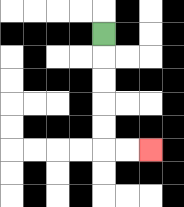{'start': '[4, 1]', 'end': '[6, 6]', 'path_directions': 'D,D,D,D,D,R,R', 'path_coordinates': '[[4, 1], [4, 2], [4, 3], [4, 4], [4, 5], [4, 6], [5, 6], [6, 6]]'}